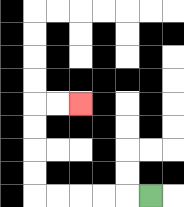{'start': '[6, 8]', 'end': '[3, 4]', 'path_directions': 'L,L,L,L,L,U,U,U,U,R,R', 'path_coordinates': '[[6, 8], [5, 8], [4, 8], [3, 8], [2, 8], [1, 8], [1, 7], [1, 6], [1, 5], [1, 4], [2, 4], [3, 4]]'}